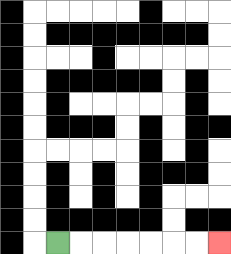{'start': '[2, 10]', 'end': '[9, 10]', 'path_directions': 'R,R,R,R,R,R,R', 'path_coordinates': '[[2, 10], [3, 10], [4, 10], [5, 10], [6, 10], [7, 10], [8, 10], [9, 10]]'}